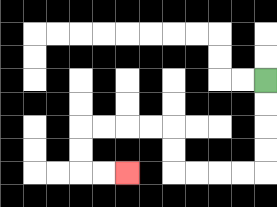{'start': '[11, 3]', 'end': '[5, 7]', 'path_directions': 'D,D,D,D,L,L,L,L,U,U,L,L,L,L,D,D,R,R', 'path_coordinates': '[[11, 3], [11, 4], [11, 5], [11, 6], [11, 7], [10, 7], [9, 7], [8, 7], [7, 7], [7, 6], [7, 5], [6, 5], [5, 5], [4, 5], [3, 5], [3, 6], [3, 7], [4, 7], [5, 7]]'}